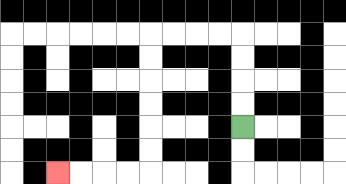{'start': '[10, 5]', 'end': '[2, 7]', 'path_directions': 'U,U,U,U,L,L,L,L,D,D,D,D,D,D,L,L,L,L', 'path_coordinates': '[[10, 5], [10, 4], [10, 3], [10, 2], [10, 1], [9, 1], [8, 1], [7, 1], [6, 1], [6, 2], [6, 3], [6, 4], [6, 5], [6, 6], [6, 7], [5, 7], [4, 7], [3, 7], [2, 7]]'}